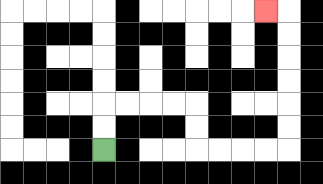{'start': '[4, 6]', 'end': '[11, 0]', 'path_directions': 'U,U,R,R,R,R,D,D,R,R,R,R,U,U,U,U,U,U,L', 'path_coordinates': '[[4, 6], [4, 5], [4, 4], [5, 4], [6, 4], [7, 4], [8, 4], [8, 5], [8, 6], [9, 6], [10, 6], [11, 6], [12, 6], [12, 5], [12, 4], [12, 3], [12, 2], [12, 1], [12, 0], [11, 0]]'}